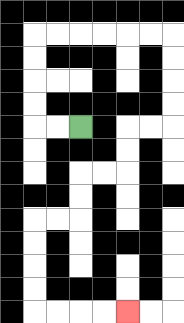{'start': '[3, 5]', 'end': '[5, 13]', 'path_directions': 'L,L,U,U,U,U,R,R,R,R,R,R,D,D,D,D,L,L,D,D,L,L,D,D,L,L,D,D,D,D,R,R,R,R', 'path_coordinates': '[[3, 5], [2, 5], [1, 5], [1, 4], [1, 3], [1, 2], [1, 1], [2, 1], [3, 1], [4, 1], [5, 1], [6, 1], [7, 1], [7, 2], [7, 3], [7, 4], [7, 5], [6, 5], [5, 5], [5, 6], [5, 7], [4, 7], [3, 7], [3, 8], [3, 9], [2, 9], [1, 9], [1, 10], [1, 11], [1, 12], [1, 13], [2, 13], [3, 13], [4, 13], [5, 13]]'}